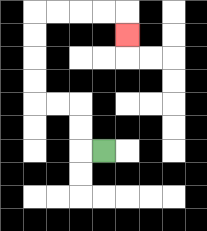{'start': '[4, 6]', 'end': '[5, 1]', 'path_directions': 'L,U,U,L,L,U,U,U,U,R,R,R,R,D', 'path_coordinates': '[[4, 6], [3, 6], [3, 5], [3, 4], [2, 4], [1, 4], [1, 3], [1, 2], [1, 1], [1, 0], [2, 0], [3, 0], [4, 0], [5, 0], [5, 1]]'}